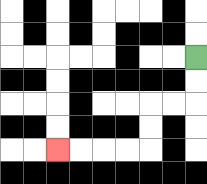{'start': '[8, 2]', 'end': '[2, 6]', 'path_directions': 'D,D,L,L,D,D,L,L,L,L', 'path_coordinates': '[[8, 2], [8, 3], [8, 4], [7, 4], [6, 4], [6, 5], [6, 6], [5, 6], [4, 6], [3, 6], [2, 6]]'}